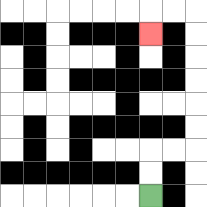{'start': '[6, 8]', 'end': '[6, 1]', 'path_directions': 'U,U,R,R,U,U,U,U,U,U,L,L,D', 'path_coordinates': '[[6, 8], [6, 7], [6, 6], [7, 6], [8, 6], [8, 5], [8, 4], [8, 3], [8, 2], [8, 1], [8, 0], [7, 0], [6, 0], [6, 1]]'}